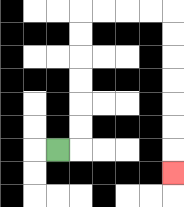{'start': '[2, 6]', 'end': '[7, 7]', 'path_directions': 'R,U,U,U,U,U,U,R,R,R,R,D,D,D,D,D,D,D', 'path_coordinates': '[[2, 6], [3, 6], [3, 5], [3, 4], [3, 3], [3, 2], [3, 1], [3, 0], [4, 0], [5, 0], [6, 0], [7, 0], [7, 1], [7, 2], [7, 3], [7, 4], [7, 5], [7, 6], [7, 7]]'}